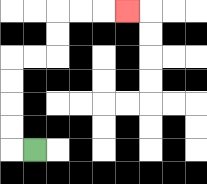{'start': '[1, 6]', 'end': '[5, 0]', 'path_directions': 'L,U,U,U,U,R,R,U,U,R,R,R', 'path_coordinates': '[[1, 6], [0, 6], [0, 5], [0, 4], [0, 3], [0, 2], [1, 2], [2, 2], [2, 1], [2, 0], [3, 0], [4, 0], [5, 0]]'}